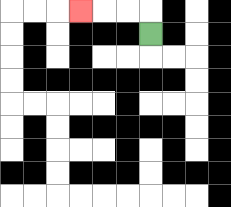{'start': '[6, 1]', 'end': '[3, 0]', 'path_directions': 'U,L,L,L', 'path_coordinates': '[[6, 1], [6, 0], [5, 0], [4, 0], [3, 0]]'}